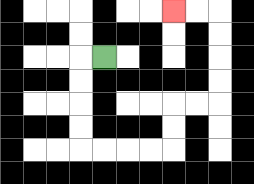{'start': '[4, 2]', 'end': '[7, 0]', 'path_directions': 'L,D,D,D,D,R,R,R,R,U,U,R,R,U,U,U,U,L,L', 'path_coordinates': '[[4, 2], [3, 2], [3, 3], [3, 4], [3, 5], [3, 6], [4, 6], [5, 6], [6, 6], [7, 6], [7, 5], [7, 4], [8, 4], [9, 4], [9, 3], [9, 2], [9, 1], [9, 0], [8, 0], [7, 0]]'}